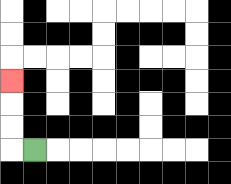{'start': '[1, 6]', 'end': '[0, 3]', 'path_directions': 'L,U,U,U', 'path_coordinates': '[[1, 6], [0, 6], [0, 5], [0, 4], [0, 3]]'}